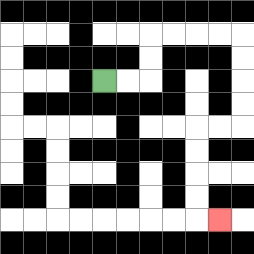{'start': '[4, 3]', 'end': '[9, 9]', 'path_directions': 'R,R,U,U,R,R,R,R,D,D,D,D,L,L,D,D,D,D,R', 'path_coordinates': '[[4, 3], [5, 3], [6, 3], [6, 2], [6, 1], [7, 1], [8, 1], [9, 1], [10, 1], [10, 2], [10, 3], [10, 4], [10, 5], [9, 5], [8, 5], [8, 6], [8, 7], [8, 8], [8, 9], [9, 9]]'}